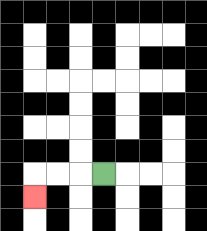{'start': '[4, 7]', 'end': '[1, 8]', 'path_directions': 'L,L,L,D', 'path_coordinates': '[[4, 7], [3, 7], [2, 7], [1, 7], [1, 8]]'}